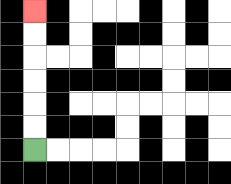{'start': '[1, 6]', 'end': '[1, 0]', 'path_directions': 'U,U,U,U,U,U', 'path_coordinates': '[[1, 6], [1, 5], [1, 4], [1, 3], [1, 2], [1, 1], [1, 0]]'}